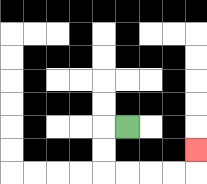{'start': '[5, 5]', 'end': '[8, 6]', 'path_directions': 'L,D,D,R,R,R,R,U', 'path_coordinates': '[[5, 5], [4, 5], [4, 6], [4, 7], [5, 7], [6, 7], [7, 7], [8, 7], [8, 6]]'}